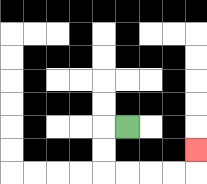{'start': '[5, 5]', 'end': '[8, 6]', 'path_directions': 'L,D,D,R,R,R,R,U', 'path_coordinates': '[[5, 5], [4, 5], [4, 6], [4, 7], [5, 7], [6, 7], [7, 7], [8, 7], [8, 6]]'}